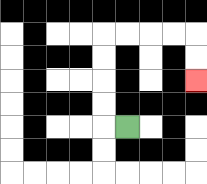{'start': '[5, 5]', 'end': '[8, 3]', 'path_directions': 'L,U,U,U,U,R,R,R,R,D,D', 'path_coordinates': '[[5, 5], [4, 5], [4, 4], [4, 3], [4, 2], [4, 1], [5, 1], [6, 1], [7, 1], [8, 1], [8, 2], [8, 3]]'}